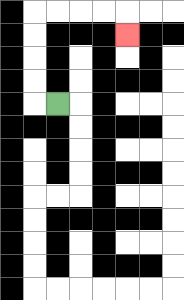{'start': '[2, 4]', 'end': '[5, 1]', 'path_directions': 'L,U,U,U,U,R,R,R,R,D', 'path_coordinates': '[[2, 4], [1, 4], [1, 3], [1, 2], [1, 1], [1, 0], [2, 0], [3, 0], [4, 0], [5, 0], [5, 1]]'}